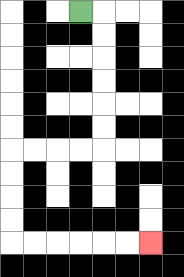{'start': '[3, 0]', 'end': '[6, 10]', 'path_directions': 'R,D,D,D,D,D,D,L,L,L,L,D,D,D,D,R,R,R,R,R,R', 'path_coordinates': '[[3, 0], [4, 0], [4, 1], [4, 2], [4, 3], [4, 4], [4, 5], [4, 6], [3, 6], [2, 6], [1, 6], [0, 6], [0, 7], [0, 8], [0, 9], [0, 10], [1, 10], [2, 10], [3, 10], [4, 10], [5, 10], [6, 10]]'}